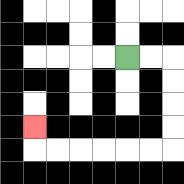{'start': '[5, 2]', 'end': '[1, 5]', 'path_directions': 'R,R,D,D,D,D,L,L,L,L,L,L,U', 'path_coordinates': '[[5, 2], [6, 2], [7, 2], [7, 3], [7, 4], [7, 5], [7, 6], [6, 6], [5, 6], [4, 6], [3, 6], [2, 6], [1, 6], [1, 5]]'}